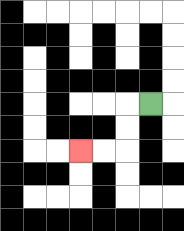{'start': '[6, 4]', 'end': '[3, 6]', 'path_directions': 'L,D,D,L,L', 'path_coordinates': '[[6, 4], [5, 4], [5, 5], [5, 6], [4, 6], [3, 6]]'}